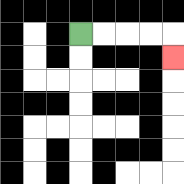{'start': '[3, 1]', 'end': '[7, 2]', 'path_directions': 'R,R,R,R,D', 'path_coordinates': '[[3, 1], [4, 1], [5, 1], [6, 1], [7, 1], [7, 2]]'}